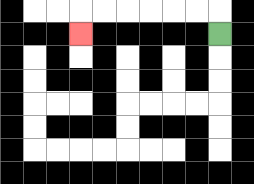{'start': '[9, 1]', 'end': '[3, 1]', 'path_directions': 'U,L,L,L,L,L,L,D', 'path_coordinates': '[[9, 1], [9, 0], [8, 0], [7, 0], [6, 0], [5, 0], [4, 0], [3, 0], [3, 1]]'}